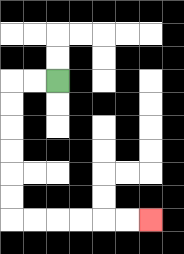{'start': '[2, 3]', 'end': '[6, 9]', 'path_directions': 'L,L,D,D,D,D,D,D,R,R,R,R,R,R', 'path_coordinates': '[[2, 3], [1, 3], [0, 3], [0, 4], [0, 5], [0, 6], [0, 7], [0, 8], [0, 9], [1, 9], [2, 9], [3, 9], [4, 9], [5, 9], [6, 9]]'}